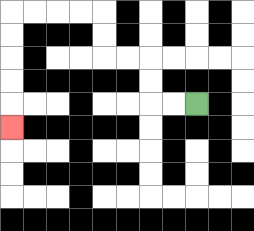{'start': '[8, 4]', 'end': '[0, 5]', 'path_directions': 'L,L,U,U,L,L,U,U,L,L,L,L,D,D,D,D,D', 'path_coordinates': '[[8, 4], [7, 4], [6, 4], [6, 3], [6, 2], [5, 2], [4, 2], [4, 1], [4, 0], [3, 0], [2, 0], [1, 0], [0, 0], [0, 1], [0, 2], [0, 3], [0, 4], [0, 5]]'}